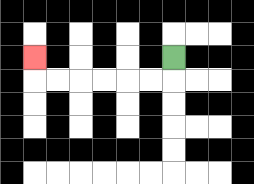{'start': '[7, 2]', 'end': '[1, 2]', 'path_directions': 'D,L,L,L,L,L,L,U', 'path_coordinates': '[[7, 2], [7, 3], [6, 3], [5, 3], [4, 3], [3, 3], [2, 3], [1, 3], [1, 2]]'}